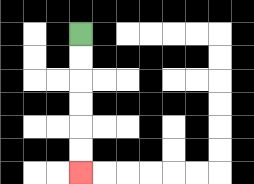{'start': '[3, 1]', 'end': '[3, 7]', 'path_directions': 'D,D,D,D,D,D', 'path_coordinates': '[[3, 1], [3, 2], [3, 3], [3, 4], [3, 5], [3, 6], [3, 7]]'}